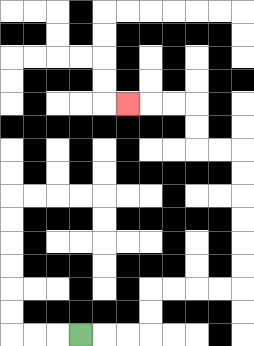{'start': '[3, 14]', 'end': '[5, 4]', 'path_directions': 'R,R,R,U,U,R,R,R,R,U,U,U,U,U,U,L,L,U,U,L,L,L', 'path_coordinates': '[[3, 14], [4, 14], [5, 14], [6, 14], [6, 13], [6, 12], [7, 12], [8, 12], [9, 12], [10, 12], [10, 11], [10, 10], [10, 9], [10, 8], [10, 7], [10, 6], [9, 6], [8, 6], [8, 5], [8, 4], [7, 4], [6, 4], [5, 4]]'}